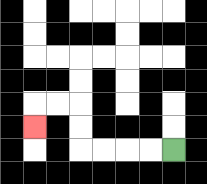{'start': '[7, 6]', 'end': '[1, 5]', 'path_directions': 'L,L,L,L,U,U,L,L,D', 'path_coordinates': '[[7, 6], [6, 6], [5, 6], [4, 6], [3, 6], [3, 5], [3, 4], [2, 4], [1, 4], [1, 5]]'}